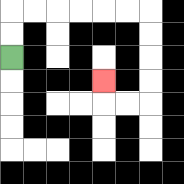{'start': '[0, 2]', 'end': '[4, 3]', 'path_directions': 'U,U,R,R,R,R,R,R,D,D,D,D,L,L,U', 'path_coordinates': '[[0, 2], [0, 1], [0, 0], [1, 0], [2, 0], [3, 0], [4, 0], [5, 0], [6, 0], [6, 1], [6, 2], [6, 3], [6, 4], [5, 4], [4, 4], [4, 3]]'}